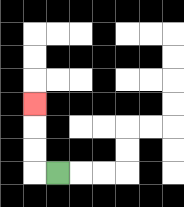{'start': '[2, 7]', 'end': '[1, 4]', 'path_directions': 'L,U,U,U', 'path_coordinates': '[[2, 7], [1, 7], [1, 6], [1, 5], [1, 4]]'}